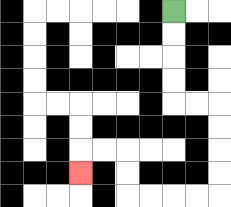{'start': '[7, 0]', 'end': '[3, 7]', 'path_directions': 'D,D,D,D,R,R,D,D,D,D,L,L,L,L,U,U,L,L,D', 'path_coordinates': '[[7, 0], [7, 1], [7, 2], [7, 3], [7, 4], [8, 4], [9, 4], [9, 5], [9, 6], [9, 7], [9, 8], [8, 8], [7, 8], [6, 8], [5, 8], [5, 7], [5, 6], [4, 6], [3, 6], [3, 7]]'}